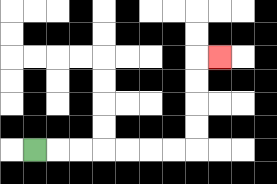{'start': '[1, 6]', 'end': '[9, 2]', 'path_directions': 'R,R,R,R,R,R,R,U,U,U,U,R', 'path_coordinates': '[[1, 6], [2, 6], [3, 6], [4, 6], [5, 6], [6, 6], [7, 6], [8, 6], [8, 5], [8, 4], [8, 3], [8, 2], [9, 2]]'}